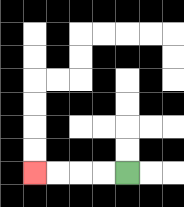{'start': '[5, 7]', 'end': '[1, 7]', 'path_directions': 'L,L,L,L', 'path_coordinates': '[[5, 7], [4, 7], [3, 7], [2, 7], [1, 7]]'}